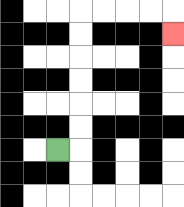{'start': '[2, 6]', 'end': '[7, 1]', 'path_directions': 'R,U,U,U,U,U,U,R,R,R,R,D', 'path_coordinates': '[[2, 6], [3, 6], [3, 5], [3, 4], [3, 3], [3, 2], [3, 1], [3, 0], [4, 0], [5, 0], [6, 0], [7, 0], [7, 1]]'}